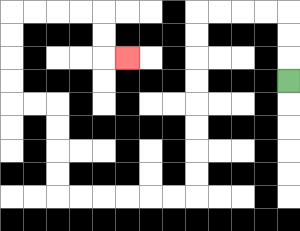{'start': '[12, 3]', 'end': '[5, 2]', 'path_directions': 'U,U,U,L,L,L,L,D,D,D,D,D,D,D,D,L,L,L,L,L,L,U,U,U,U,L,L,U,U,U,U,R,R,R,R,D,D,R', 'path_coordinates': '[[12, 3], [12, 2], [12, 1], [12, 0], [11, 0], [10, 0], [9, 0], [8, 0], [8, 1], [8, 2], [8, 3], [8, 4], [8, 5], [8, 6], [8, 7], [8, 8], [7, 8], [6, 8], [5, 8], [4, 8], [3, 8], [2, 8], [2, 7], [2, 6], [2, 5], [2, 4], [1, 4], [0, 4], [0, 3], [0, 2], [0, 1], [0, 0], [1, 0], [2, 0], [3, 0], [4, 0], [4, 1], [4, 2], [5, 2]]'}